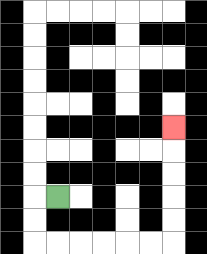{'start': '[2, 8]', 'end': '[7, 5]', 'path_directions': 'L,D,D,R,R,R,R,R,R,U,U,U,U,U', 'path_coordinates': '[[2, 8], [1, 8], [1, 9], [1, 10], [2, 10], [3, 10], [4, 10], [5, 10], [6, 10], [7, 10], [7, 9], [7, 8], [7, 7], [7, 6], [7, 5]]'}